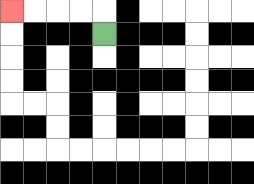{'start': '[4, 1]', 'end': '[0, 0]', 'path_directions': 'U,L,L,L,L', 'path_coordinates': '[[4, 1], [4, 0], [3, 0], [2, 0], [1, 0], [0, 0]]'}